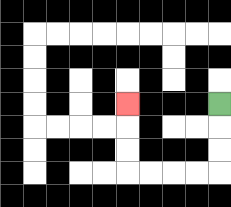{'start': '[9, 4]', 'end': '[5, 4]', 'path_directions': 'D,D,D,L,L,L,L,U,U,U', 'path_coordinates': '[[9, 4], [9, 5], [9, 6], [9, 7], [8, 7], [7, 7], [6, 7], [5, 7], [5, 6], [5, 5], [5, 4]]'}